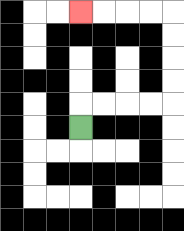{'start': '[3, 5]', 'end': '[3, 0]', 'path_directions': 'U,R,R,R,R,U,U,U,U,L,L,L,L', 'path_coordinates': '[[3, 5], [3, 4], [4, 4], [5, 4], [6, 4], [7, 4], [7, 3], [7, 2], [7, 1], [7, 0], [6, 0], [5, 0], [4, 0], [3, 0]]'}